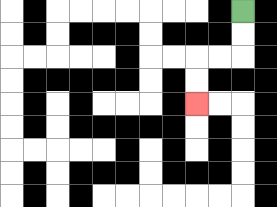{'start': '[10, 0]', 'end': '[8, 4]', 'path_directions': 'D,D,L,L,D,D', 'path_coordinates': '[[10, 0], [10, 1], [10, 2], [9, 2], [8, 2], [8, 3], [8, 4]]'}